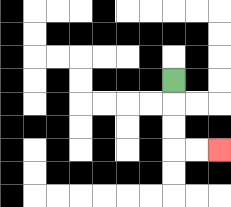{'start': '[7, 3]', 'end': '[9, 6]', 'path_directions': 'D,D,D,R,R', 'path_coordinates': '[[7, 3], [7, 4], [7, 5], [7, 6], [8, 6], [9, 6]]'}